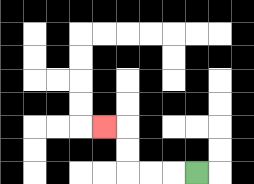{'start': '[8, 7]', 'end': '[4, 5]', 'path_directions': 'L,L,L,U,U,L', 'path_coordinates': '[[8, 7], [7, 7], [6, 7], [5, 7], [5, 6], [5, 5], [4, 5]]'}